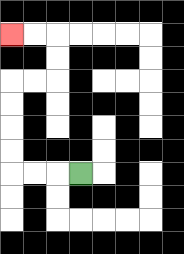{'start': '[3, 7]', 'end': '[0, 1]', 'path_directions': 'L,L,L,U,U,U,U,R,R,U,U,L,L', 'path_coordinates': '[[3, 7], [2, 7], [1, 7], [0, 7], [0, 6], [0, 5], [0, 4], [0, 3], [1, 3], [2, 3], [2, 2], [2, 1], [1, 1], [0, 1]]'}